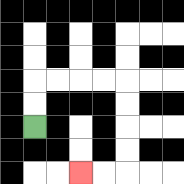{'start': '[1, 5]', 'end': '[3, 7]', 'path_directions': 'U,U,R,R,R,R,D,D,D,D,L,L', 'path_coordinates': '[[1, 5], [1, 4], [1, 3], [2, 3], [3, 3], [4, 3], [5, 3], [5, 4], [5, 5], [5, 6], [5, 7], [4, 7], [3, 7]]'}